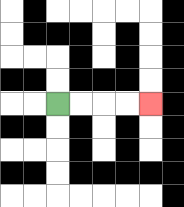{'start': '[2, 4]', 'end': '[6, 4]', 'path_directions': 'R,R,R,R', 'path_coordinates': '[[2, 4], [3, 4], [4, 4], [5, 4], [6, 4]]'}